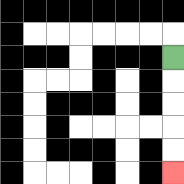{'start': '[7, 2]', 'end': '[7, 7]', 'path_directions': 'D,D,D,D,D', 'path_coordinates': '[[7, 2], [7, 3], [7, 4], [7, 5], [7, 6], [7, 7]]'}